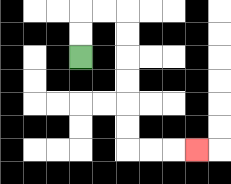{'start': '[3, 2]', 'end': '[8, 6]', 'path_directions': 'U,U,R,R,D,D,D,D,D,D,R,R,R', 'path_coordinates': '[[3, 2], [3, 1], [3, 0], [4, 0], [5, 0], [5, 1], [5, 2], [5, 3], [5, 4], [5, 5], [5, 6], [6, 6], [7, 6], [8, 6]]'}